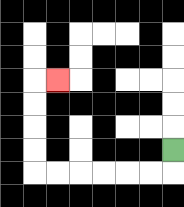{'start': '[7, 6]', 'end': '[2, 3]', 'path_directions': 'D,L,L,L,L,L,L,U,U,U,U,R', 'path_coordinates': '[[7, 6], [7, 7], [6, 7], [5, 7], [4, 7], [3, 7], [2, 7], [1, 7], [1, 6], [1, 5], [1, 4], [1, 3], [2, 3]]'}